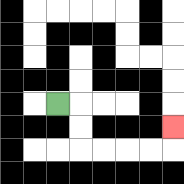{'start': '[2, 4]', 'end': '[7, 5]', 'path_directions': 'R,D,D,R,R,R,R,U', 'path_coordinates': '[[2, 4], [3, 4], [3, 5], [3, 6], [4, 6], [5, 6], [6, 6], [7, 6], [7, 5]]'}